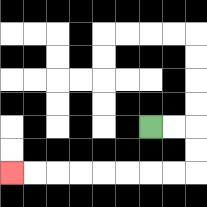{'start': '[6, 5]', 'end': '[0, 7]', 'path_directions': 'R,R,D,D,L,L,L,L,L,L,L,L', 'path_coordinates': '[[6, 5], [7, 5], [8, 5], [8, 6], [8, 7], [7, 7], [6, 7], [5, 7], [4, 7], [3, 7], [2, 7], [1, 7], [0, 7]]'}